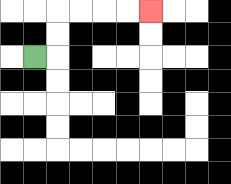{'start': '[1, 2]', 'end': '[6, 0]', 'path_directions': 'R,U,U,R,R,R,R', 'path_coordinates': '[[1, 2], [2, 2], [2, 1], [2, 0], [3, 0], [4, 0], [5, 0], [6, 0]]'}